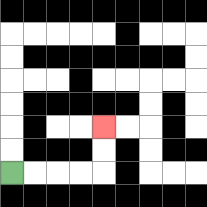{'start': '[0, 7]', 'end': '[4, 5]', 'path_directions': 'R,R,R,R,U,U', 'path_coordinates': '[[0, 7], [1, 7], [2, 7], [3, 7], [4, 7], [4, 6], [4, 5]]'}